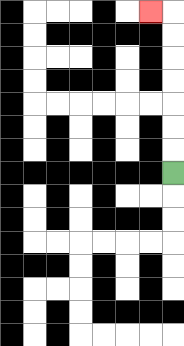{'start': '[7, 7]', 'end': '[6, 0]', 'path_directions': 'U,U,U,U,U,U,U,L', 'path_coordinates': '[[7, 7], [7, 6], [7, 5], [7, 4], [7, 3], [7, 2], [7, 1], [7, 0], [6, 0]]'}